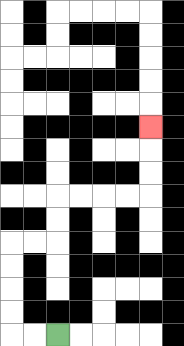{'start': '[2, 14]', 'end': '[6, 5]', 'path_directions': 'L,L,U,U,U,U,R,R,U,U,R,R,R,R,U,U,U', 'path_coordinates': '[[2, 14], [1, 14], [0, 14], [0, 13], [0, 12], [0, 11], [0, 10], [1, 10], [2, 10], [2, 9], [2, 8], [3, 8], [4, 8], [5, 8], [6, 8], [6, 7], [6, 6], [6, 5]]'}